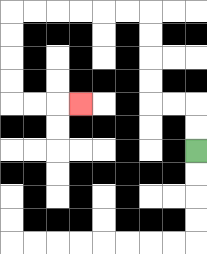{'start': '[8, 6]', 'end': '[3, 4]', 'path_directions': 'U,U,L,L,U,U,U,U,L,L,L,L,L,L,D,D,D,D,R,R,R', 'path_coordinates': '[[8, 6], [8, 5], [8, 4], [7, 4], [6, 4], [6, 3], [6, 2], [6, 1], [6, 0], [5, 0], [4, 0], [3, 0], [2, 0], [1, 0], [0, 0], [0, 1], [0, 2], [0, 3], [0, 4], [1, 4], [2, 4], [3, 4]]'}